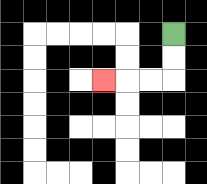{'start': '[7, 1]', 'end': '[4, 3]', 'path_directions': 'D,D,L,L,L', 'path_coordinates': '[[7, 1], [7, 2], [7, 3], [6, 3], [5, 3], [4, 3]]'}